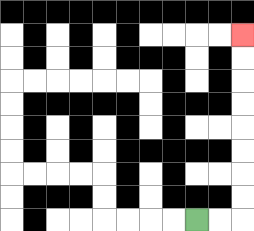{'start': '[8, 9]', 'end': '[10, 1]', 'path_directions': 'R,R,U,U,U,U,U,U,U,U', 'path_coordinates': '[[8, 9], [9, 9], [10, 9], [10, 8], [10, 7], [10, 6], [10, 5], [10, 4], [10, 3], [10, 2], [10, 1]]'}